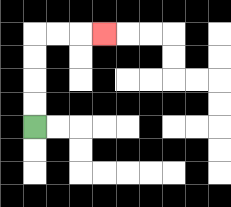{'start': '[1, 5]', 'end': '[4, 1]', 'path_directions': 'U,U,U,U,R,R,R', 'path_coordinates': '[[1, 5], [1, 4], [1, 3], [1, 2], [1, 1], [2, 1], [3, 1], [4, 1]]'}